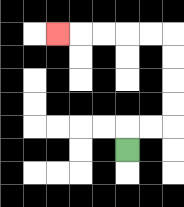{'start': '[5, 6]', 'end': '[2, 1]', 'path_directions': 'U,R,R,U,U,U,U,L,L,L,L,L', 'path_coordinates': '[[5, 6], [5, 5], [6, 5], [7, 5], [7, 4], [7, 3], [7, 2], [7, 1], [6, 1], [5, 1], [4, 1], [3, 1], [2, 1]]'}